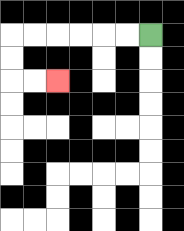{'start': '[6, 1]', 'end': '[2, 3]', 'path_directions': 'L,L,L,L,L,L,D,D,R,R', 'path_coordinates': '[[6, 1], [5, 1], [4, 1], [3, 1], [2, 1], [1, 1], [0, 1], [0, 2], [0, 3], [1, 3], [2, 3]]'}